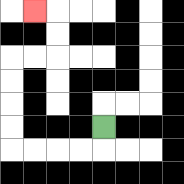{'start': '[4, 5]', 'end': '[1, 0]', 'path_directions': 'D,L,L,L,L,U,U,U,U,R,R,U,U,L', 'path_coordinates': '[[4, 5], [4, 6], [3, 6], [2, 6], [1, 6], [0, 6], [0, 5], [0, 4], [0, 3], [0, 2], [1, 2], [2, 2], [2, 1], [2, 0], [1, 0]]'}